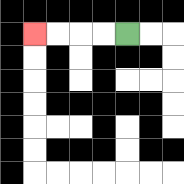{'start': '[5, 1]', 'end': '[1, 1]', 'path_directions': 'L,L,L,L', 'path_coordinates': '[[5, 1], [4, 1], [3, 1], [2, 1], [1, 1]]'}